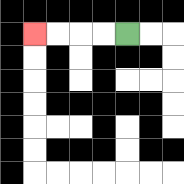{'start': '[5, 1]', 'end': '[1, 1]', 'path_directions': 'L,L,L,L', 'path_coordinates': '[[5, 1], [4, 1], [3, 1], [2, 1], [1, 1]]'}